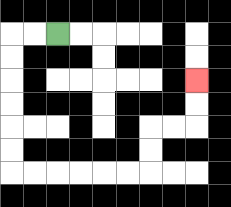{'start': '[2, 1]', 'end': '[8, 3]', 'path_directions': 'L,L,D,D,D,D,D,D,R,R,R,R,R,R,U,U,R,R,U,U', 'path_coordinates': '[[2, 1], [1, 1], [0, 1], [0, 2], [0, 3], [0, 4], [0, 5], [0, 6], [0, 7], [1, 7], [2, 7], [3, 7], [4, 7], [5, 7], [6, 7], [6, 6], [6, 5], [7, 5], [8, 5], [8, 4], [8, 3]]'}